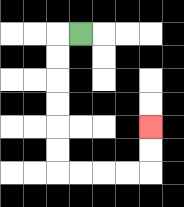{'start': '[3, 1]', 'end': '[6, 5]', 'path_directions': 'L,D,D,D,D,D,D,R,R,R,R,U,U', 'path_coordinates': '[[3, 1], [2, 1], [2, 2], [2, 3], [2, 4], [2, 5], [2, 6], [2, 7], [3, 7], [4, 7], [5, 7], [6, 7], [6, 6], [6, 5]]'}